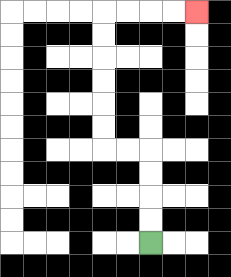{'start': '[6, 10]', 'end': '[8, 0]', 'path_directions': 'U,U,U,U,L,L,U,U,U,U,U,U,R,R,R,R', 'path_coordinates': '[[6, 10], [6, 9], [6, 8], [6, 7], [6, 6], [5, 6], [4, 6], [4, 5], [4, 4], [4, 3], [4, 2], [4, 1], [4, 0], [5, 0], [6, 0], [7, 0], [8, 0]]'}